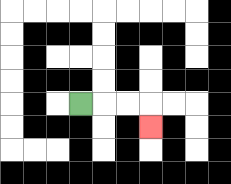{'start': '[3, 4]', 'end': '[6, 5]', 'path_directions': 'R,R,R,D', 'path_coordinates': '[[3, 4], [4, 4], [5, 4], [6, 4], [6, 5]]'}